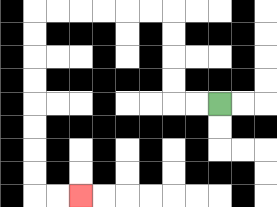{'start': '[9, 4]', 'end': '[3, 8]', 'path_directions': 'L,L,U,U,U,U,L,L,L,L,L,L,D,D,D,D,D,D,D,D,R,R', 'path_coordinates': '[[9, 4], [8, 4], [7, 4], [7, 3], [7, 2], [7, 1], [7, 0], [6, 0], [5, 0], [4, 0], [3, 0], [2, 0], [1, 0], [1, 1], [1, 2], [1, 3], [1, 4], [1, 5], [1, 6], [1, 7], [1, 8], [2, 8], [3, 8]]'}